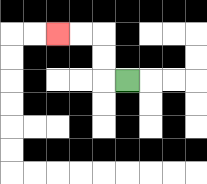{'start': '[5, 3]', 'end': '[2, 1]', 'path_directions': 'L,U,U,L,L', 'path_coordinates': '[[5, 3], [4, 3], [4, 2], [4, 1], [3, 1], [2, 1]]'}